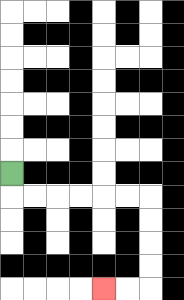{'start': '[0, 7]', 'end': '[4, 12]', 'path_directions': 'D,R,R,R,R,R,R,D,D,D,D,L,L', 'path_coordinates': '[[0, 7], [0, 8], [1, 8], [2, 8], [3, 8], [4, 8], [5, 8], [6, 8], [6, 9], [6, 10], [6, 11], [6, 12], [5, 12], [4, 12]]'}